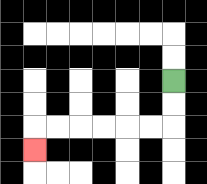{'start': '[7, 3]', 'end': '[1, 6]', 'path_directions': 'D,D,L,L,L,L,L,L,D', 'path_coordinates': '[[7, 3], [7, 4], [7, 5], [6, 5], [5, 5], [4, 5], [3, 5], [2, 5], [1, 5], [1, 6]]'}